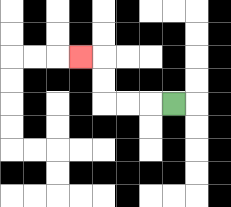{'start': '[7, 4]', 'end': '[3, 2]', 'path_directions': 'L,L,L,U,U,L', 'path_coordinates': '[[7, 4], [6, 4], [5, 4], [4, 4], [4, 3], [4, 2], [3, 2]]'}